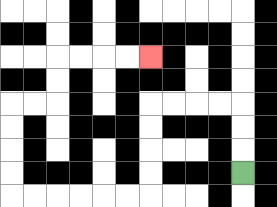{'start': '[10, 7]', 'end': '[6, 2]', 'path_directions': 'U,U,U,L,L,L,L,D,D,D,D,L,L,L,L,L,L,U,U,U,U,R,R,U,U,R,R,R,R', 'path_coordinates': '[[10, 7], [10, 6], [10, 5], [10, 4], [9, 4], [8, 4], [7, 4], [6, 4], [6, 5], [6, 6], [6, 7], [6, 8], [5, 8], [4, 8], [3, 8], [2, 8], [1, 8], [0, 8], [0, 7], [0, 6], [0, 5], [0, 4], [1, 4], [2, 4], [2, 3], [2, 2], [3, 2], [4, 2], [5, 2], [6, 2]]'}